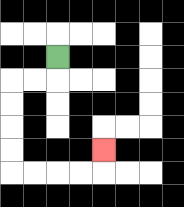{'start': '[2, 2]', 'end': '[4, 6]', 'path_directions': 'D,L,L,D,D,D,D,R,R,R,R,U', 'path_coordinates': '[[2, 2], [2, 3], [1, 3], [0, 3], [0, 4], [0, 5], [0, 6], [0, 7], [1, 7], [2, 7], [3, 7], [4, 7], [4, 6]]'}